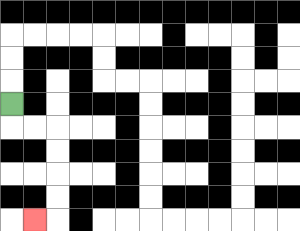{'start': '[0, 4]', 'end': '[1, 9]', 'path_directions': 'D,R,R,D,D,D,D,L', 'path_coordinates': '[[0, 4], [0, 5], [1, 5], [2, 5], [2, 6], [2, 7], [2, 8], [2, 9], [1, 9]]'}